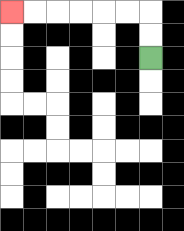{'start': '[6, 2]', 'end': '[0, 0]', 'path_directions': 'U,U,L,L,L,L,L,L', 'path_coordinates': '[[6, 2], [6, 1], [6, 0], [5, 0], [4, 0], [3, 0], [2, 0], [1, 0], [0, 0]]'}